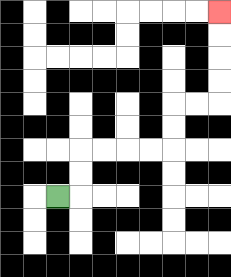{'start': '[2, 8]', 'end': '[9, 0]', 'path_directions': 'R,U,U,R,R,R,R,U,U,R,R,U,U,U,U', 'path_coordinates': '[[2, 8], [3, 8], [3, 7], [3, 6], [4, 6], [5, 6], [6, 6], [7, 6], [7, 5], [7, 4], [8, 4], [9, 4], [9, 3], [9, 2], [9, 1], [9, 0]]'}